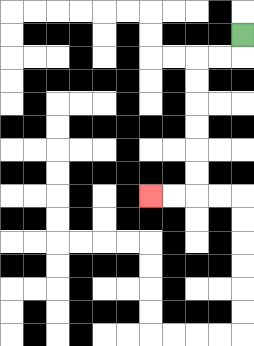{'start': '[10, 1]', 'end': '[6, 8]', 'path_directions': 'D,L,L,D,D,D,D,D,D,L,L', 'path_coordinates': '[[10, 1], [10, 2], [9, 2], [8, 2], [8, 3], [8, 4], [8, 5], [8, 6], [8, 7], [8, 8], [7, 8], [6, 8]]'}